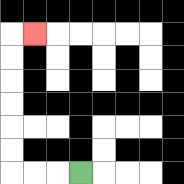{'start': '[3, 7]', 'end': '[1, 1]', 'path_directions': 'L,L,L,U,U,U,U,U,U,R', 'path_coordinates': '[[3, 7], [2, 7], [1, 7], [0, 7], [0, 6], [0, 5], [0, 4], [0, 3], [0, 2], [0, 1], [1, 1]]'}